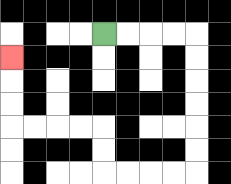{'start': '[4, 1]', 'end': '[0, 2]', 'path_directions': 'R,R,R,R,D,D,D,D,D,D,L,L,L,L,U,U,L,L,L,L,U,U,U', 'path_coordinates': '[[4, 1], [5, 1], [6, 1], [7, 1], [8, 1], [8, 2], [8, 3], [8, 4], [8, 5], [8, 6], [8, 7], [7, 7], [6, 7], [5, 7], [4, 7], [4, 6], [4, 5], [3, 5], [2, 5], [1, 5], [0, 5], [0, 4], [0, 3], [0, 2]]'}